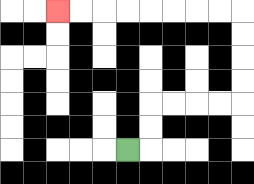{'start': '[5, 6]', 'end': '[2, 0]', 'path_directions': 'R,U,U,R,R,R,R,U,U,U,U,L,L,L,L,L,L,L,L', 'path_coordinates': '[[5, 6], [6, 6], [6, 5], [6, 4], [7, 4], [8, 4], [9, 4], [10, 4], [10, 3], [10, 2], [10, 1], [10, 0], [9, 0], [8, 0], [7, 0], [6, 0], [5, 0], [4, 0], [3, 0], [2, 0]]'}